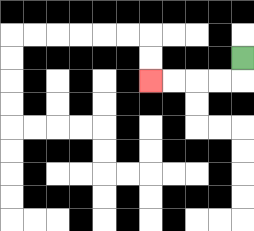{'start': '[10, 2]', 'end': '[6, 3]', 'path_directions': 'D,L,L,L,L', 'path_coordinates': '[[10, 2], [10, 3], [9, 3], [8, 3], [7, 3], [6, 3]]'}